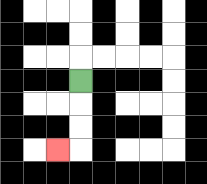{'start': '[3, 3]', 'end': '[2, 6]', 'path_directions': 'D,D,D,L', 'path_coordinates': '[[3, 3], [3, 4], [3, 5], [3, 6], [2, 6]]'}